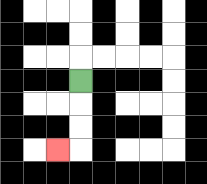{'start': '[3, 3]', 'end': '[2, 6]', 'path_directions': 'D,D,D,L', 'path_coordinates': '[[3, 3], [3, 4], [3, 5], [3, 6], [2, 6]]'}